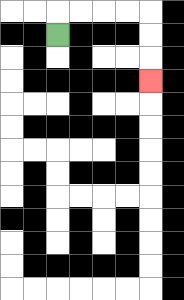{'start': '[2, 1]', 'end': '[6, 3]', 'path_directions': 'U,R,R,R,R,D,D,D', 'path_coordinates': '[[2, 1], [2, 0], [3, 0], [4, 0], [5, 0], [6, 0], [6, 1], [6, 2], [6, 3]]'}